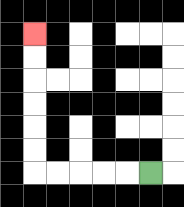{'start': '[6, 7]', 'end': '[1, 1]', 'path_directions': 'L,L,L,L,L,U,U,U,U,U,U', 'path_coordinates': '[[6, 7], [5, 7], [4, 7], [3, 7], [2, 7], [1, 7], [1, 6], [1, 5], [1, 4], [1, 3], [1, 2], [1, 1]]'}